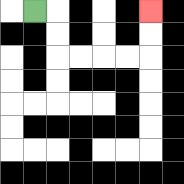{'start': '[1, 0]', 'end': '[6, 0]', 'path_directions': 'R,D,D,R,R,R,R,U,U', 'path_coordinates': '[[1, 0], [2, 0], [2, 1], [2, 2], [3, 2], [4, 2], [5, 2], [6, 2], [6, 1], [6, 0]]'}